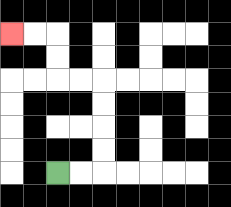{'start': '[2, 7]', 'end': '[0, 1]', 'path_directions': 'R,R,U,U,U,U,L,L,U,U,L,L', 'path_coordinates': '[[2, 7], [3, 7], [4, 7], [4, 6], [4, 5], [4, 4], [4, 3], [3, 3], [2, 3], [2, 2], [2, 1], [1, 1], [0, 1]]'}